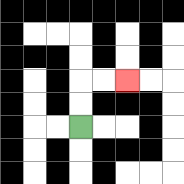{'start': '[3, 5]', 'end': '[5, 3]', 'path_directions': 'U,U,R,R', 'path_coordinates': '[[3, 5], [3, 4], [3, 3], [4, 3], [5, 3]]'}